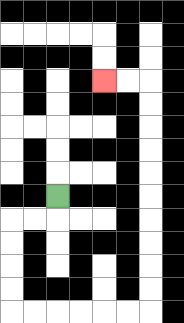{'start': '[2, 8]', 'end': '[4, 3]', 'path_directions': 'D,L,L,D,D,D,D,R,R,R,R,R,R,U,U,U,U,U,U,U,U,U,U,L,L', 'path_coordinates': '[[2, 8], [2, 9], [1, 9], [0, 9], [0, 10], [0, 11], [0, 12], [0, 13], [1, 13], [2, 13], [3, 13], [4, 13], [5, 13], [6, 13], [6, 12], [6, 11], [6, 10], [6, 9], [6, 8], [6, 7], [6, 6], [6, 5], [6, 4], [6, 3], [5, 3], [4, 3]]'}